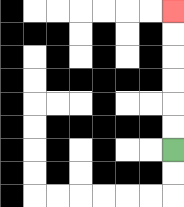{'start': '[7, 6]', 'end': '[7, 0]', 'path_directions': 'U,U,U,U,U,U', 'path_coordinates': '[[7, 6], [7, 5], [7, 4], [7, 3], [7, 2], [7, 1], [7, 0]]'}